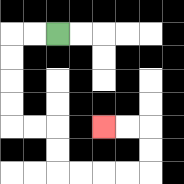{'start': '[2, 1]', 'end': '[4, 5]', 'path_directions': 'L,L,D,D,D,D,R,R,D,D,R,R,R,R,U,U,L,L', 'path_coordinates': '[[2, 1], [1, 1], [0, 1], [0, 2], [0, 3], [0, 4], [0, 5], [1, 5], [2, 5], [2, 6], [2, 7], [3, 7], [4, 7], [5, 7], [6, 7], [6, 6], [6, 5], [5, 5], [4, 5]]'}